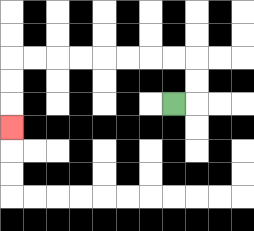{'start': '[7, 4]', 'end': '[0, 5]', 'path_directions': 'R,U,U,L,L,L,L,L,L,L,L,D,D,D', 'path_coordinates': '[[7, 4], [8, 4], [8, 3], [8, 2], [7, 2], [6, 2], [5, 2], [4, 2], [3, 2], [2, 2], [1, 2], [0, 2], [0, 3], [0, 4], [0, 5]]'}